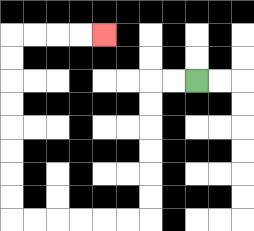{'start': '[8, 3]', 'end': '[4, 1]', 'path_directions': 'L,L,D,D,D,D,D,D,L,L,L,L,L,L,U,U,U,U,U,U,U,U,R,R,R,R', 'path_coordinates': '[[8, 3], [7, 3], [6, 3], [6, 4], [6, 5], [6, 6], [6, 7], [6, 8], [6, 9], [5, 9], [4, 9], [3, 9], [2, 9], [1, 9], [0, 9], [0, 8], [0, 7], [0, 6], [0, 5], [0, 4], [0, 3], [0, 2], [0, 1], [1, 1], [2, 1], [3, 1], [4, 1]]'}